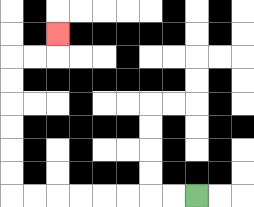{'start': '[8, 8]', 'end': '[2, 1]', 'path_directions': 'L,L,L,L,L,L,L,L,U,U,U,U,U,U,R,R,U', 'path_coordinates': '[[8, 8], [7, 8], [6, 8], [5, 8], [4, 8], [3, 8], [2, 8], [1, 8], [0, 8], [0, 7], [0, 6], [0, 5], [0, 4], [0, 3], [0, 2], [1, 2], [2, 2], [2, 1]]'}